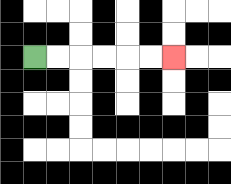{'start': '[1, 2]', 'end': '[7, 2]', 'path_directions': 'R,R,R,R,R,R', 'path_coordinates': '[[1, 2], [2, 2], [3, 2], [4, 2], [5, 2], [6, 2], [7, 2]]'}